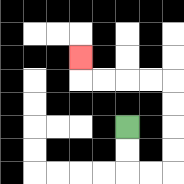{'start': '[5, 5]', 'end': '[3, 2]', 'path_directions': 'D,D,R,R,U,U,U,U,L,L,L,L,U', 'path_coordinates': '[[5, 5], [5, 6], [5, 7], [6, 7], [7, 7], [7, 6], [7, 5], [7, 4], [7, 3], [6, 3], [5, 3], [4, 3], [3, 3], [3, 2]]'}